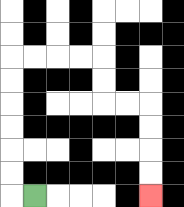{'start': '[1, 8]', 'end': '[6, 8]', 'path_directions': 'L,U,U,U,U,U,U,R,R,R,R,D,D,R,R,D,D,D,D', 'path_coordinates': '[[1, 8], [0, 8], [0, 7], [0, 6], [0, 5], [0, 4], [0, 3], [0, 2], [1, 2], [2, 2], [3, 2], [4, 2], [4, 3], [4, 4], [5, 4], [6, 4], [6, 5], [6, 6], [6, 7], [6, 8]]'}